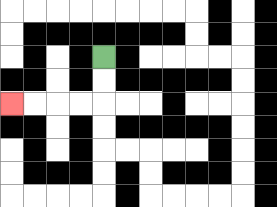{'start': '[4, 2]', 'end': '[0, 4]', 'path_directions': 'D,D,L,L,L,L', 'path_coordinates': '[[4, 2], [4, 3], [4, 4], [3, 4], [2, 4], [1, 4], [0, 4]]'}